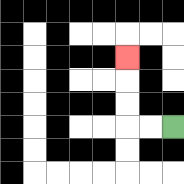{'start': '[7, 5]', 'end': '[5, 2]', 'path_directions': 'L,L,U,U,U', 'path_coordinates': '[[7, 5], [6, 5], [5, 5], [5, 4], [5, 3], [5, 2]]'}